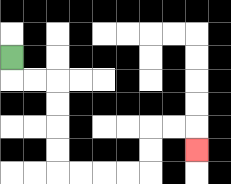{'start': '[0, 2]', 'end': '[8, 6]', 'path_directions': 'D,R,R,D,D,D,D,R,R,R,R,U,U,R,R,D', 'path_coordinates': '[[0, 2], [0, 3], [1, 3], [2, 3], [2, 4], [2, 5], [2, 6], [2, 7], [3, 7], [4, 7], [5, 7], [6, 7], [6, 6], [6, 5], [7, 5], [8, 5], [8, 6]]'}